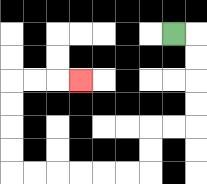{'start': '[7, 1]', 'end': '[3, 3]', 'path_directions': 'R,D,D,D,D,L,L,D,D,L,L,L,L,L,L,U,U,U,U,R,R,R', 'path_coordinates': '[[7, 1], [8, 1], [8, 2], [8, 3], [8, 4], [8, 5], [7, 5], [6, 5], [6, 6], [6, 7], [5, 7], [4, 7], [3, 7], [2, 7], [1, 7], [0, 7], [0, 6], [0, 5], [0, 4], [0, 3], [1, 3], [2, 3], [3, 3]]'}